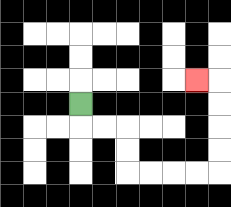{'start': '[3, 4]', 'end': '[8, 3]', 'path_directions': 'D,R,R,D,D,R,R,R,R,U,U,U,U,L', 'path_coordinates': '[[3, 4], [3, 5], [4, 5], [5, 5], [5, 6], [5, 7], [6, 7], [7, 7], [8, 7], [9, 7], [9, 6], [9, 5], [9, 4], [9, 3], [8, 3]]'}